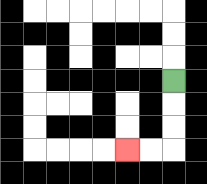{'start': '[7, 3]', 'end': '[5, 6]', 'path_directions': 'D,D,D,L,L', 'path_coordinates': '[[7, 3], [7, 4], [7, 5], [7, 6], [6, 6], [5, 6]]'}